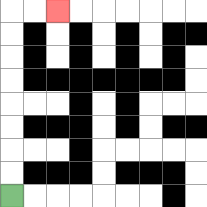{'start': '[0, 8]', 'end': '[2, 0]', 'path_directions': 'U,U,U,U,U,U,U,U,R,R', 'path_coordinates': '[[0, 8], [0, 7], [0, 6], [0, 5], [0, 4], [0, 3], [0, 2], [0, 1], [0, 0], [1, 0], [2, 0]]'}